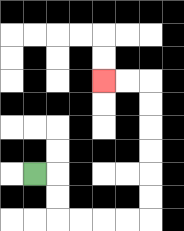{'start': '[1, 7]', 'end': '[4, 3]', 'path_directions': 'R,D,D,R,R,R,R,U,U,U,U,U,U,L,L', 'path_coordinates': '[[1, 7], [2, 7], [2, 8], [2, 9], [3, 9], [4, 9], [5, 9], [6, 9], [6, 8], [6, 7], [6, 6], [6, 5], [6, 4], [6, 3], [5, 3], [4, 3]]'}